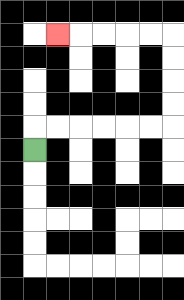{'start': '[1, 6]', 'end': '[2, 1]', 'path_directions': 'U,R,R,R,R,R,R,U,U,U,U,L,L,L,L,L', 'path_coordinates': '[[1, 6], [1, 5], [2, 5], [3, 5], [4, 5], [5, 5], [6, 5], [7, 5], [7, 4], [7, 3], [7, 2], [7, 1], [6, 1], [5, 1], [4, 1], [3, 1], [2, 1]]'}